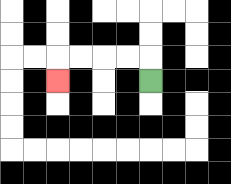{'start': '[6, 3]', 'end': '[2, 3]', 'path_directions': 'U,L,L,L,L,D', 'path_coordinates': '[[6, 3], [6, 2], [5, 2], [4, 2], [3, 2], [2, 2], [2, 3]]'}